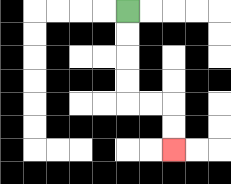{'start': '[5, 0]', 'end': '[7, 6]', 'path_directions': 'D,D,D,D,R,R,D,D', 'path_coordinates': '[[5, 0], [5, 1], [5, 2], [5, 3], [5, 4], [6, 4], [7, 4], [7, 5], [7, 6]]'}